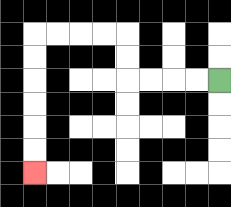{'start': '[9, 3]', 'end': '[1, 7]', 'path_directions': 'L,L,L,L,U,U,L,L,L,L,D,D,D,D,D,D', 'path_coordinates': '[[9, 3], [8, 3], [7, 3], [6, 3], [5, 3], [5, 2], [5, 1], [4, 1], [3, 1], [2, 1], [1, 1], [1, 2], [1, 3], [1, 4], [1, 5], [1, 6], [1, 7]]'}